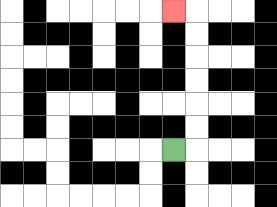{'start': '[7, 6]', 'end': '[7, 0]', 'path_directions': 'R,U,U,U,U,U,U,L', 'path_coordinates': '[[7, 6], [8, 6], [8, 5], [8, 4], [8, 3], [8, 2], [8, 1], [8, 0], [7, 0]]'}